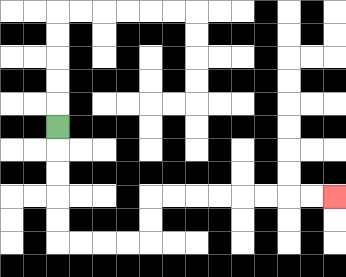{'start': '[2, 5]', 'end': '[14, 8]', 'path_directions': 'D,D,D,D,D,R,R,R,R,U,U,R,R,R,R,R,R,R,R', 'path_coordinates': '[[2, 5], [2, 6], [2, 7], [2, 8], [2, 9], [2, 10], [3, 10], [4, 10], [5, 10], [6, 10], [6, 9], [6, 8], [7, 8], [8, 8], [9, 8], [10, 8], [11, 8], [12, 8], [13, 8], [14, 8]]'}